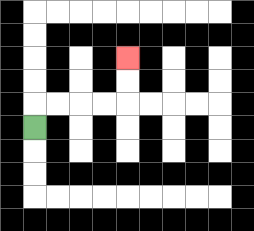{'start': '[1, 5]', 'end': '[5, 2]', 'path_directions': 'U,R,R,R,R,U,U', 'path_coordinates': '[[1, 5], [1, 4], [2, 4], [3, 4], [4, 4], [5, 4], [5, 3], [5, 2]]'}